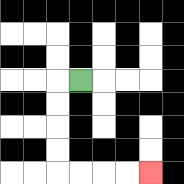{'start': '[3, 3]', 'end': '[6, 7]', 'path_directions': 'L,D,D,D,D,R,R,R,R', 'path_coordinates': '[[3, 3], [2, 3], [2, 4], [2, 5], [2, 6], [2, 7], [3, 7], [4, 7], [5, 7], [6, 7]]'}